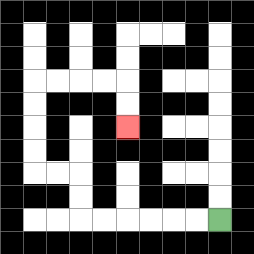{'start': '[9, 9]', 'end': '[5, 5]', 'path_directions': 'L,L,L,L,L,L,U,U,L,L,U,U,U,U,R,R,R,R,D,D', 'path_coordinates': '[[9, 9], [8, 9], [7, 9], [6, 9], [5, 9], [4, 9], [3, 9], [3, 8], [3, 7], [2, 7], [1, 7], [1, 6], [1, 5], [1, 4], [1, 3], [2, 3], [3, 3], [4, 3], [5, 3], [5, 4], [5, 5]]'}